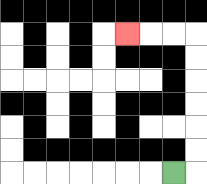{'start': '[7, 7]', 'end': '[5, 1]', 'path_directions': 'R,U,U,U,U,U,U,L,L,L', 'path_coordinates': '[[7, 7], [8, 7], [8, 6], [8, 5], [8, 4], [8, 3], [8, 2], [8, 1], [7, 1], [6, 1], [5, 1]]'}